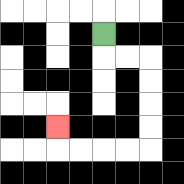{'start': '[4, 1]', 'end': '[2, 5]', 'path_directions': 'D,R,R,D,D,D,D,L,L,L,L,U', 'path_coordinates': '[[4, 1], [4, 2], [5, 2], [6, 2], [6, 3], [6, 4], [6, 5], [6, 6], [5, 6], [4, 6], [3, 6], [2, 6], [2, 5]]'}